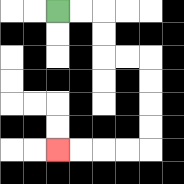{'start': '[2, 0]', 'end': '[2, 6]', 'path_directions': 'R,R,D,D,R,R,D,D,D,D,L,L,L,L', 'path_coordinates': '[[2, 0], [3, 0], [4, 0], [4, 1], [4, 2], [5, 2], [6, 2], [6, 3], [6, 4], [6, 5], [6, 6], [5, 6], [4, 6], [3, 6], [2, 6]]'}